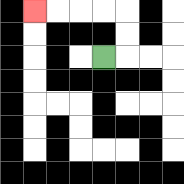{'start': '[4, 2]', 'end': '[1, 0]', 'path_directions': 'R,U,U,L,L,L,L', 'path_coordinates': '[[4, 2], [5, 2], [5, 1], [5, 0], [4, 0], [3, 0], [2, 0], [1, 0]]'}